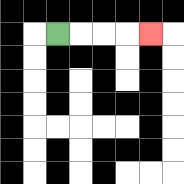{'start': '[2, 1]', 'end': '[6, 1]', 'path_directions': 'R,R,R,R', 'path_coordinates': '[[2, 1], [3, 1], [4, 1], [5, 1], [6, 1]]'}